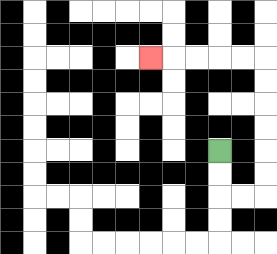{'start': '[9, 6]', 'end': '[6, 2]', 'path_directions': 'D,D,R,R,U,U,U,U,U,U,L,L,L,L,L', 'path_coordinates': '[[9, 6], [9, 7], [9, 8], [10, 8], [11, 8], [11, 7], [11, 6], [11, 5], [11, 4], [11, 3], [11, 2], [10, 2], [9, 2], [8, 2], [7, 2], [6, 2]]'}